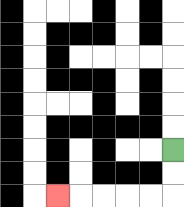{'start': '[7, 6]', 'end': '[2, 8]', 'path_directions': 'D,D,L,L,L,L,L', 'path_coordinates': '[[7, 6], [7, 7], [7, 8], [6, 8], [5, 8], [4, 8], [3, 8], [2, 8]]'}